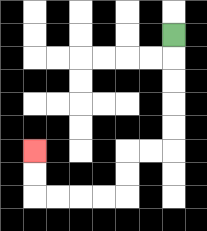{'start': '[7, 1]', 'end': '[1, 6]', 'path_directions': 'D,D,D,D,D,L,L,D,D,L,L,L,L,U,U', 'path_coordinates': '[[7, 1], [7, 2], [7, 3], [7, 4], [7, 5], [7, 6], [6, 6], [5, 6], [5, 7], [5, 8], [4, 8], [3, 8], [2, 8], [1, 8], [1, 7], [1, 6]]'}